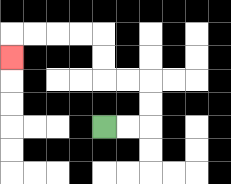{'start': '[4, 5]', 'end': '[0, 2]', 'path_directions': 'R,R,U,U,L,L,U,U,L,L,L,L,D', 'path_coordinates': '[[4, 5], [5, 5], [6, 5], [6, 4], [6, 3], [5, 3], [4, 3], [4, 2], [4, 1], [3, 1], [2, 1], [1, 1], [0, 1], [0, 2]]'}